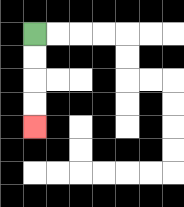{'start': '[1, 1]', 'end': '[1, 5]', 'path_directions': 'D,D,D,D', 'path_coordinates': '[[1, 1], [1, 2], [1, 3], [1, 4], [1, 5]]'}